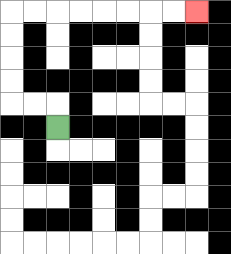{'start': '[2, 5]', 'end': '[8, 0]', 'path_directions': 'U,L,L,U,U,U,U,R,R,R,R,R,R,R,R', 'path_coordinates': '[[2, 5], [2, 4], [1, 4], [0, 4], [0, 3], [0, 2], [0, 1], [0, 0], [1, 0], [2, 0], [3, 0], [4, 0], [5, 0], [6, 0], [7, 0], [8, 0]]'}